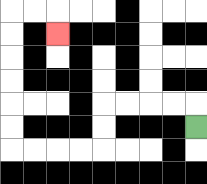{'start': '[8, 5]', 'end': '[2, 1]', 'path_directions': 'U,L,L,L,L,D,D,L,L,L,L,U,U,U,U,U,U,R,R,D', 'path_coordinates': '[[8, 5], [8, 4], [7, 4], [6, 4], [5, 4], [4, 4], [4, 5], [4, 6], [3, 6], [2, 6], [1, 6], [0, 6], [0, 5], [0, 4], [0, 3], [0, 2], [0, 1], [0, 0], [1, 0], [2, 0], [2, 1]]'}